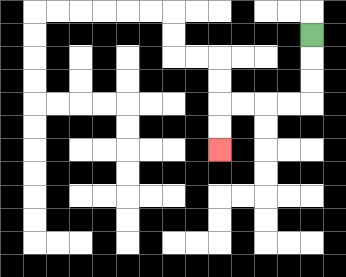{'start': '[13, 1]', 'end': '[9, 6]', 'path_directions': 'D,D,D,L,L,L,L,D,D', 'path_coordinates': '[[13, 1], [13, 2], [13, 3], [13, 4], [12, 4], [11, 4], [10, 4], [9, 4], [9, 5], [9, 6]]'}